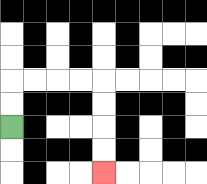{'start': '[0, 5]', 'end': '[4, 7]', 'path_directions': 'U,U,R,R,R,R,D,D,D,D', 'path_coordinates': '[[0, 5], [0, 4], [0, 3], [1, 3], [2, 3], [3, 3], [4, 3], [4, 4], [4, 5], [4, 6], [4, 7]]'}